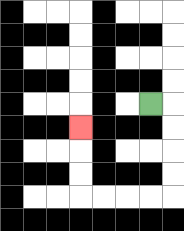{'start': '[6, 4]', 'end': '[3, 5]', 'path_directions': 'R,D,D,D,D,L,L,L,L,U,U,U', 'path_coordinates': '[[6, 4], [7, 4], [7, 5], [7, 6], [7, 7], [7, 8], [6, 8], [5, 8], [4, 8], [3, 8], [3, 7], [3, 6], [3, 5]]'}